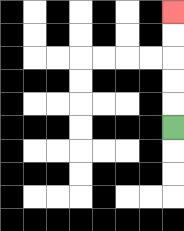{'start': '[7, 5]', 'end': '[7, 0]', 'path_directions': 'U,U,U,U,U', 'path_coordinates': '[[7, 5], [7, 4], [7, 3], [7, 2], [7, 1], [7, 0]]'}